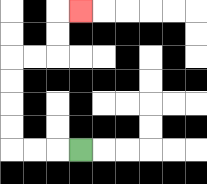{'start': '[3, 6]', 'end': '[3, 0]', 'path_directions': 'L,L,L,U,U,U,U,R,R,U,U,R', 'path_coordinates': '[[3, 6], [2, 6], [1, 6], [0, 6], [0, 5], [0, 4], [0, 3], [0, 2], [1, 2], [2, 2], [2, 1], [2, 0], [3, 0]]'}